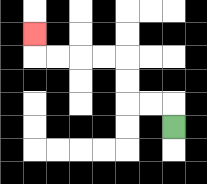{'start': '[7, 5]', 'end': '[1, 1]', 'path_directions': 'U,L,L,U,U,L,L,L,L,U', 'path_coordinates': '[[7, 5], [7, 4], [6, 4], [5, 4], [5, 3], [5, 2], [4, 2], [3, 2], [2, 2], [1, 2], [1, 1]]'}